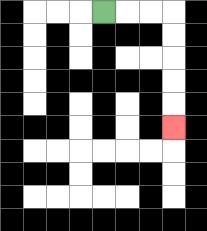{'start': '[4, 0]', 'end': '[7, 5]', 'path_directions': 'R,R,R,D,D,D,D,D', 'path_coordinates': '[[4, 0], [5, 0], [6, 0], [7, 0], [7, 1], [7, 2], [7, 3], [7, 4], [7, 5]]'}